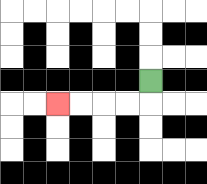{'start': '[6, 3]', 'end': '[2, 4]', 'path_directions': 'D,L,L,L,L', 'path_coordinates': '[[6, 3], [6, 4], [5, 4], [4, 4], [3, 4], [2, 4]]'}